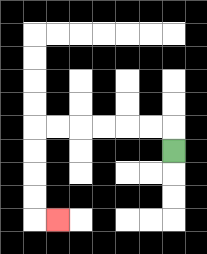{'start': '[7, 6]', 'end': '[2, 9]', 'path_directions': 'U,L,L,L,L,L,L,D,D,D,D,R', 'path_coordinates': '[[7, 6], [7, 5], [6, 5], [5, 5], [4, 5], [3, 5], [2, 5], [1, 5], [1, 6], [1, 7], [1, 8], [1, 9], [2, 9]]'}